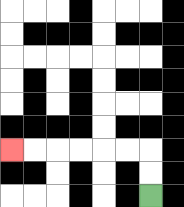{'start': '[6, 8]', 'end': '[0, 6]', 'path_directions': 'U,U,L,L,L,L,L,L', 'path_coordinates': '[[6, 8], [6, 7], [6, 6], [5, 6], [4, 6], [3, 6], [2, 6], [1, 6], [0, 6]]'}